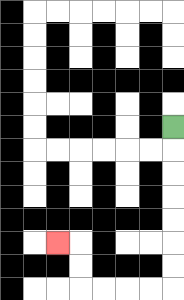{'start': '[7, 5]', 'end': '[2, 10]', 'path_directions': 'D,D,D,D,D,D,D,L,L,L,L,U,U,L', 'path_coordinates': '[[7, 5], [7, 6], [7, 7], [7, 8], [7, 9], [7, 10], [7, 11], [7, 12], [6, 12], [5, 12], [4, 12], [3, 12], [3, 11], [3, 10], [2, 10]]'}